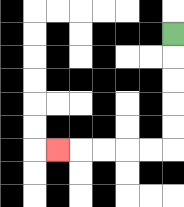{'start': '[7, 1]', 'end': '[2, 6]', 'path_directions': 'D,D,D,D,D,L,L,L,L,L', 'path_coordinates': '[[7, 1], [7, 2], [7, 3], [7, 4], [7, 5], [7, 6], [6, 6], [5, 6], [4, 6], [3, 6], [2, 6]]'}